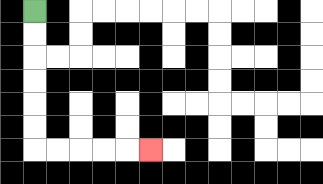{'start': '[1, 0]', 'end': '[6, 6]', 'path_directions': 'D,D,D,D,D,D,R,R,R,R,R', 'path_coordinates': '[[1, 0], [1, 1], [1, 2], [1, 3], [1, 4], [1, 5], [1, 6], [2, 6], [3, 6], [4, 6], [5, 6], [6, 6]]'}